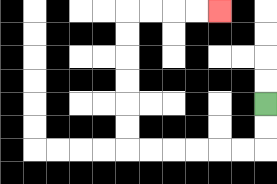{'start': '[11, 4]', 'end': '[9, 0]', 'path_directions': 'D,D,L,L,L,L,L,L,U,U,U,U,U,U,R,R,R,R', 'path_coordinates': '[[11, 4], [11, 5], [11, 6], [10, 6], [9, 6], [8, 6], [7, 6], [6, 6], [5, 6], [5, 5], [5, 4], [5, 3], [5, 2], [5, 1], [5, 0], [6, 0], [7, 0], [8, 0], [9, 0]]'}